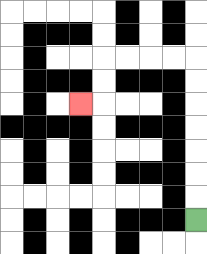{'start': '[8, 9]', 'end': '[3, 4]', 'path_directions': 'U,U,U,U,U,U,U,L,L,L,L,D,D,L', 'path_coordinates': '[[8, 9], [8, 8], [8, 7], [8, 6], [8, 5], [8, 4], [8, 3], [8, 2], [7, 2], [6, 2], [5, 2], [4, 2], [4, 3], [4, 4], [3, 4]]'}